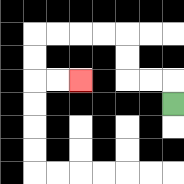{'start': '[7, 4]', 'end': '[3, 3]', 'path_directions': 'U,L,L,U,U,L,L,L,L,D,D,R,R', 'path_coordinates': '[[7, 4], [7, 3], [6, 3], [5, 3], [5, 2], [5, 1], [4, 1], [3, 1], [2, 1], [1, 1], [1, 2], [1, 3], [2, 3], [3, 3]]'}